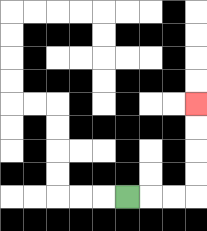{'start': '[5, 8]', 'end': '[8, 4]', 'path_directions': 'R,R,R,U,U,U,U', 'path_coordinates': '[[5, 8], [6, 8], [7, 8], [8, 8], [8, 7], [8, 6], [8, 5], [8, 4]]'}